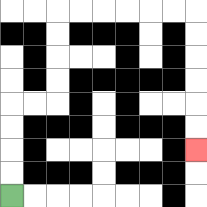{'start': '[0, 8]', 'end': '[8, 6]', 'path_directions': 'U,U,U,U,R,R,U,U,U,U,R,R,R,R,R,R,D,D,D,D,D,D', 'path_coordinates': '[[0, 8], [0, 7], [0, 6], [0, 5], [0, 4], [1, 4], [2, 4], [2, 3], [2, 2], [2, 1], [2, 0], [3, 0], [4, 0], [5, 0], [6, 0], [7, 0], [8, 0], [8, 1], [8, 2], [8, 3], [8, 4], [8, 5], [8, 6]]'}